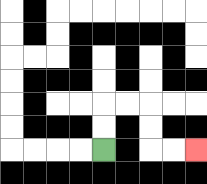{'start': '[4, 6]', 'end': '[8, 6]', 'path_directions': 'U,U,R,R,D,D,R,R', 'path_coordinates': '[[4, 6], [4, 5], [4, 4], [5, 4], [6, 4], [6, 5], [6, 6], [7, 6], [8, 6]]'}